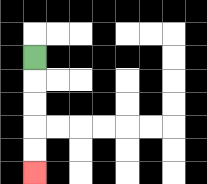{'start': '[1, 2]', 'end': '[1, 7]', 'path_directions': 'D,D,D,D,D', 'path_coordinates': '[[1, 2], [1, 3], [1, 4], [1, 5], [1, 6], [1, 7]]'}